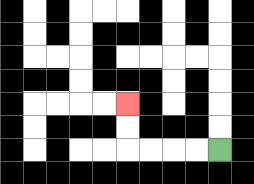{'start': '[9, 6]', 'end': '[5, 4]', 'path_directions': 'L,L,L,L,U,U', 'path_coordinates': '[[9, 6], [8, 6], [7, 6], [6, 6], [5, 6], [5, 5], [5, 4]]'}